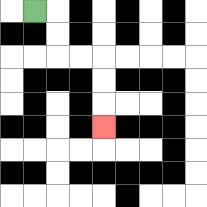{'start': '[1, 0]', 'end': '[4, 5]', 'path_directions': 'R,D,D,R,R,D,D,D', 'path_coordinates': '[[1, 0], [2, 0], [2, 1], [2, 2], [3, 2], [4, 2], [4, 3], [4, 4], [4, 5]]'}